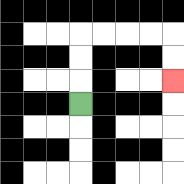{'start': '[3, 4]', 'end': '[7, 3]', 'path_directions': 'U,U,U,R,R,R,R,D,D', 'path_coordinates': '[[3, 4], [3, 3], [3, 2], [3, 1], [4, 1], [5, 1], [6, 1], [7, 1], [7, 2], [7, 3]]'}